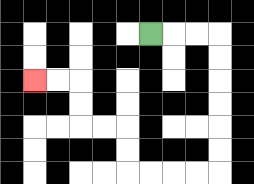{'start': '[6, 1]', 'end': '[1, 3]', 'path_directions': 'R,R,R,D,D,D,D,D,D,L,L,L,L,U,U,L,L,U,U,L,L', 'path_coordinates': '[[6, 1], [7, 1], [8, 1], [9, 1], [9, 2], [9, 3], [9, 4], [9, 5], [9, 6], [9, 7], [8, 7], [7, 7], [6, 7], [5, 7], [5, 6], [5, 5], [4, 5], [3, 5], [3, 4], [3, 3], [2, 3], [1, 3]]'}